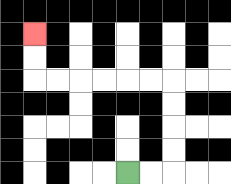{'start': '[5, 7]', 'end': '[1, 1]', 'path_directions': 'R,R,U,U,U,U,L,L,L,L,L,L,U,U', 'path_coordinates': '[[5, 7], [6, 7], [7, 7], [7, 6], [7, 5], [7, 4], [7, 3], [6, 3], [5, 3], [4, 3], [3, 3], [2, 3], [1, 3], [1, 2], [1, 1]]'}